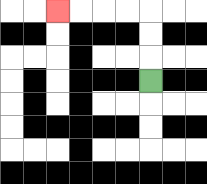{'start': '[6, 3]', 'end': '[2, 0]', 'path_directions': 'U,U,U,L,L,L,L', 'path_coordinates': '[[6, 3], [6, 2], [6, 1], [6, 0], [5, 0], [4, 0], [3, 0], [2, 0]]'}